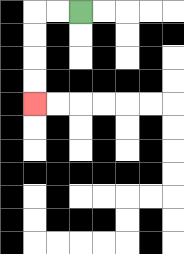{'start': '[3, 0]', 'end': '[1, 4]', 'path_directions': 'L,L,D,D,D,D', 'path_coordinates': '[[3, 0], [2, 0], [1, 0], [1, 1], [1, 2], [1, 3], [1, 4]]'}